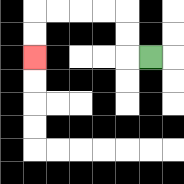{'start': '[6, 2]', 'end': '[1, 2]', 'path_directions': 'L,U,U,L,L,L,L,D,D', 'path_coordinates': '[[6, 2], [5, 2], [5, 1], [5, 0], [4, 0], [3, 0], [2, 0], [1, 0], [1, 1], [1, 2]]'}